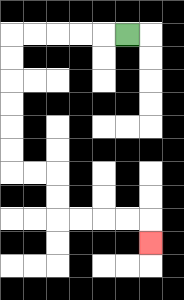{'start': '[5, 1]', 'end': '[6, 10]', 'path_directions': 'L,L,L,L,L,D,D,D,D,D,D,R,R,D,D,R,R,R,R,D', 'path_coordinates': '[[5, 1], [4, 1], [3, 1], [2, 1], [1, 1], [0, 1], [0, 2], [0, 3], [0, 4], [0, 5], [0, 6], [0, 7], [1, 7], [2, 7], [2, 8], [2, 9], [3, 9], [4, 9], [5, 9], [6, 9], [6, 10]]'}